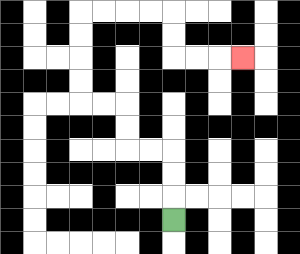{'start': '[7, 9]', 'end': '[10, 2]', 'path_directions': 'U,U,U,L,L,U,U,L,L,U,U,U,U,R,R,R,R,D,D,R,R,R', 'path_coordinates': '[[7, 9], [7, 8], [7, 7], [7, 6], [6, 6], [5, 6], [5, 5], [5, 4], [4, 4], [3, 4], [3, 3], [3, 2], [3, 1], [3, 0], [4, 0], [5, 0], [6, 0], [7, 0], [7, 1], [7, 2], [8, 2], [9, 2], [10, 2]]'}